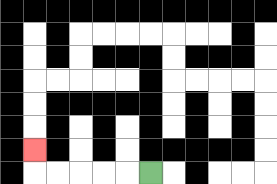{'start': '[6, 7]', 'end': '[1, 6]', 'path_directions': 'L,L,L,L,L,U', 'path_coordinates': '[[6, 7], [5, 7], [4, 7], [3, 7], [2, 7], [1, 7], [1, 6]]'}